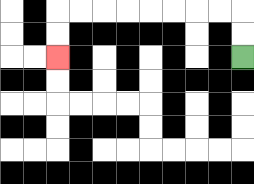{'start': '[10, 2]', 'end': '[2, 2]', 'path_directions': 'U,U,L,L,L,L,L,L,L,L,D,D', 'path_coordinates': '[[10, 2], [10, 1], [10, 0], [9, 0], [8, 0], [7, 0], [6, 0], [5, 0], [4, 0], [3, 0], [2, 0], [2, 1], [2, 2]]'}